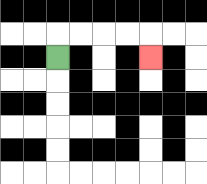{'start': '[2, 2]', 'end': '[6, 2]', 'path_directions': 'U,R,R,R,R,D', 'path_coordinates': '[[2, 2], [2, 1], [3, 1], [4, 1], [5, 1], [6, 1], [6, 2]]'}